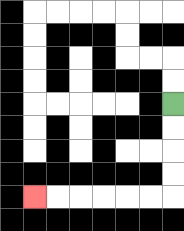{'start': '[7, 4]', 'end': '[1, 8]', 'path_directions': 'D,D,D,D,L,L,L,L,L,L', 'path_coordinates': '[[7, 4], [7, 5], [7, 6], [7, 7], [7, 8], [6, 8], [5, 8], [4, 8], [3, 8], [2, 8], [1, 8]]'}